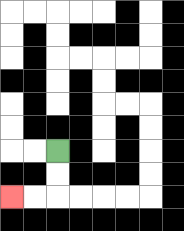{'start': '[2, 6]', 'end': '[0, 8]', 'path_directions': 'D,D,L,L', 'path_coordinates': '[[2, 6], [2, 7], [2, 8], [1, 8], [0, 8]]'}